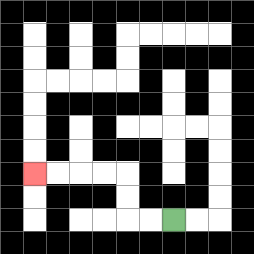{'start': '[7, 9]', 'end': '[1, 7]', 'path_directions': 'L,L,U,U,L,L,L,L', 'path_coordinates': '[[7, 9], [6, 9], [5, 9], [5, 8], [5, 7], [4, 7], [3, 7], [2, 7], [1, 7]]'}